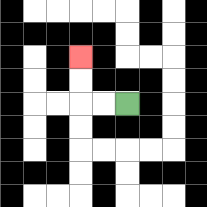{'start': '[5, 4]', 'end': '[3, 2]', 'path_directions': 'L,L,U,U', 'path_coordinates': '[[5, 4], [4, 4], [3, 4], [3, 3], [3, 2]]'}